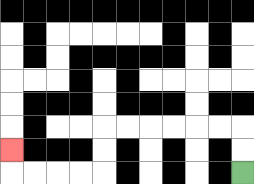{'start': '[10, 7]', 'end': '[0, 6]', 'path_directions': 'U,U,L,L,L,L,L,L,D,D,L,L,L,L,U', 'path_coordinates': '[[10, 7], [10, 6], [10, 5], [9, 5], [8, 5], [7, 5], [6, 5], [5, 5], [4, 5], [4, 6], [4, 7], [3, 7], [2, 7], [1, 7], [0, 7], [0, 6]]'}